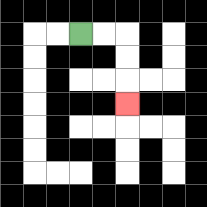{'start': '[3, 1]', 'end': '[5, 4]', 'path_directions': 'R,R,D,D,D', 'path_coordinates': '[[3, 1], [4, 1], [5, 1], [5, 2], [5, 3], [5, 4]]'}